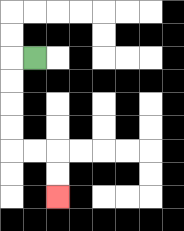{'start': '[1, 2]', 'end': '[2, 8]', 'path_directions': 'L,D,D,D,D,R,R,D,D', 'path_coordinates': '[[1, 2], [0, 2], [0, 3], [0, 4], [0, 5], [0, 6], [1, 6], [2, 6], [2, 7], [2, 8]]'}